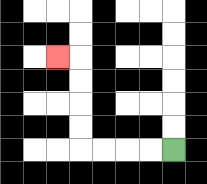{'start': '[7, 6]', 'end': '[2, 2]', 'path_directions': 'L,L,L,L,U,U,U,U,L', 'path_coordinates': '[[7, 6], [6, 6], [5, 6], [4, 6], [3, 6], [3, 5], [3, 4], [3, 3], [3, 2], [2, 2]]'}